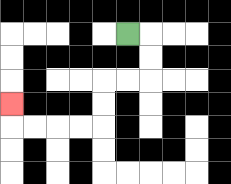{'start': '[5, 1]', 'end': '[0, 4]', 'path_directions': 'R,D,D,L,L,D,D,L,L,L,L,U', 'path_coordinates': '[[5, 1], [6, 1], [6, 2], [6, 3], [5, 3], [4, 3], [4, 4], [4, 5], [3, 5], [2, 5], [1, 5], [0, 5], [0, 4]]'}